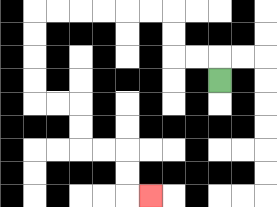{'start': '[9, 3]', 'end': '[6, 8]', 'path_directions': 'U,L,L,U,U,L,L,L,L,L,L,D,D,D,D,R,R,D,D,R,R,D,D,R', 'path_coordinates': '[[9, 3], [9, 2], [8, 2], [7, 2], [7, 1], [7, 0], [6, 0], [5, 0], [4, 0], [3, 0], [2, 0], [1, 0], [1, 1], [1, 2], [1, 3], [1, 4], [2, 4], [3, 4], [3, 5], [3, 6], [4, 6], [5, 6], [5, 7], [5, 8], [6, 8]]'}